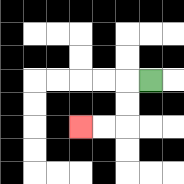{'start': '[6, 3]', 'end': '[3, 5]', 'path_directions': 'L,D,D,L,L', 'path_coordinates': '[[6, 3], [5, 3], [5, 4], [5, 5], [4, 5], [3, 5]]'}